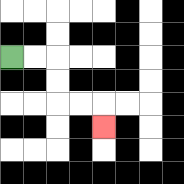{'start': '[0, 2]', 'end': '[4, 5]', 'path_directions': 'R,R,D,D,R,R,D', 'path_coordinates': '[[0, 2], [1, 2], [2, 2], [2, 3], [2, 4], [3, 4], [4, 4], [4, 5]]'}